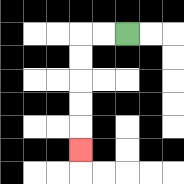{'start': '[5, 1]', 'end': '[3, 6]', 'path_directions': 'L,L,D,D,D,D,D', 'path_coordinates': '[[5, 1], [4, 1], [3, 1], [3, 2], [3, 3], [3, 4], [3, 5], [3, 6]]'}